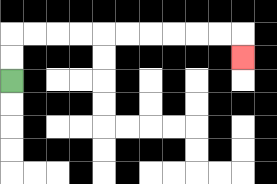{'start': '[0, 3]', 'end': '[10, 2]', 'path_directions': 'U,U,R,R,R,R,R,R,R,R,R,R,D', 'path_coordinates': '[[0, 3], [0, 2], [0, 1], [1, 1], [2, 1], [3, 1], [4, 1], [5, 1], [6, 1], [7, 1], [8, 1], [9, 1], [10, 1], [10, 2]]'}